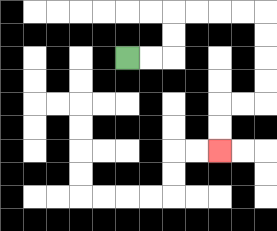{'start': '[5, 2]', 'end': '[9, 6]', 'path_directions': 'R,R,U,U,R,R,R,R,D,D,D,D,L,L,D,D', 'path_coordinates': '[[5, 2], [6, 2], [7, 2], [7, 1], [7, 0], [8, 0], [9, 0], [10, 0], [11, 0], [11, 1], [11, 2], [11, 3], [11, 4], [10, 4], [9, 4], [9, 5], [9, 6]]'}